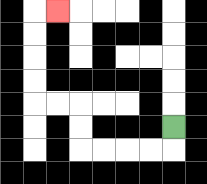{'start': '[7, 5]', 'end': '[2, 0]', 'path_directions': 'D,L,L,L,L,U,U,L,L,U,U,U,U,R', 'path_coordinates': '[[7, 5], [7, 6], [6, 6], [5, 6], [4, 6], [3, 6], [3, 5], [3, 4], [2, 4], [1, 4], [1, 3], [1, 2], [1, 1], [1, 0], [2, 0]]'}